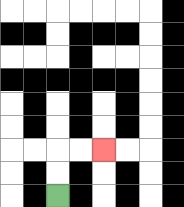{'start': '[2, 8]', 'end': '[4, 6]', 'path_directions': 'U,U,R,R', 'path_coordinates': '[[2, 8], [2, 7], [2, 6], [3, 6], [4, 6]]'}